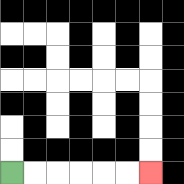{'start': '[0, 7]', 'end': '[6, 7]', 'path_directions': 'R,R,R,R,R,R', 'path_coordinates': '[[0, 7], [1, 7], [2, 7], [3, 7], [4, 7], [5, 7], [6, 7]]'}